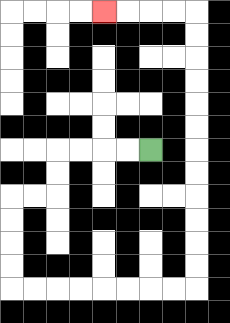{'start': '[6, 6]', 'end': '[4, 0]', 'path_directions': 'L,L,L,L,D,D,L,L,D,D,D,D,R,R,R,R,R,R,R,R,U,U,U,U,U,U,U,U,U,U,U,U,L,L,L,L', 'path_coordinates': '[[6, 6], [5, 6], [4, 6], [3, 6], [2, 6], [2, 7], [2, 8], [1, 8], [0, 8], [0, 9], [0, 10], [0, 11], [0, 12], [1, 12], [2, 12], [3, 12], [4, 12], [5, 12], [6, 12], [7, 12], [8, 12], [8, 11], [8, 10], [8, 9], [8, 8], [8, 7], [8, 6], [8, 5], [8, 4], [8, 3], [8, 2], [8, 1], [8, 0], [7, 0], [6, 0], [5, 0], [4, 0]]'}